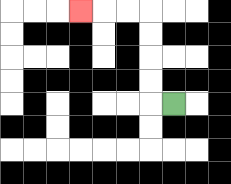{'start': '[7, 4]', 'end': '[3, 0]', 'path_directions': 'L,U,U,U,U,L,L,L', 'path_coordinates': '[[7, 4], [6, 4], [6, 3], [6, 2], [6, 1], [6, 0], [5, 0], [4, 0], [3, 0]]'}